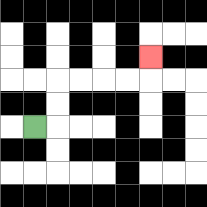{'start': '[1, 5]', 'end': '[6, 2]', 'path_directions': 'R,U,U,R,R,R,R,U', 'path_coordinates': '[[1, 5], [2, 5], [2, 4], [2, 3], [3, 3], [4, 3], [5, 3], [6, 3], [6, 2]]'}